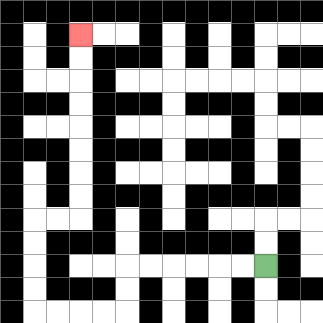{'start': '[11, 11]', 'end': '[3, 1]', 'path_directions': 'L,L,L,L,L,L,D,D,L,L,L,L,U,U,U,U,R,R,U,U,U,U,U,U,U,U', 'path_coordinates': '[[11, 11], [10, 11], [9, 11], [8, 11], [7, 11], [6, 11], [5, 11], [5, 12], [5, 13], [4, 13], [3, 13], [2, 13], [1, 13], [1, 12], [1, 11], [1, 10], [1, 9], [2, 9], [3, 9], [3, 8], [3, 7], [3, 6], [3, 5], [3, 4], [3, 3], [3, 2], [3, 1]]'}